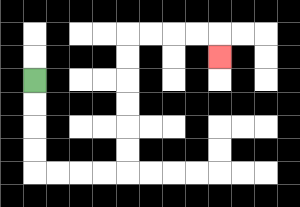{'start': '[1, 3]', 'end': '[9, 2]', 'path_directions': 'D,D,D,D,R,R,R,R,U,U,U,U,U,U,R,R,R,R,D', 'path_coordinates': '[[1, 3], [1, 4], [1, 5], [1, 6], [1, 7], [2, 7], [3, 7], [4, 7], [5, 7], [5, 6], [5, 5], [5, 4], [5, 3], [5, 2], [5, 1], [6, 1], [7, 1], [8, 1], [9, 1], [9, 2]]'}